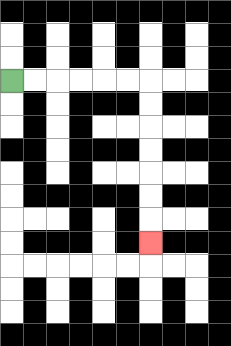{'start': '[0, 3]', 'end': '[6, 10]', 'path_directions': 'R,R,R,R,R,R,D,D,D,D,D,D,D', 'path_coordinates': '[[0, 3], [1, 3], [2, 3], [3, 3], [4, 3], [5, 3], [6, 3], [6, 4], [6, 5], [6, 6], [6, 7], [6, 8], [6, 9], [6, 10]]'}